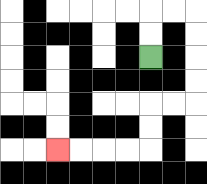{'start': '[6, 2]', 'end': '[2, 6]', 'path_directions': 'U,U,R,R,D,D,D,D,L,L,D,D,L,L,L,L', 'path_coordinates': '[[6, 2], [6, 1], [6, 0], [7, 0], [8, 0], [8, 1], [8, 2], [8, 3], [8, 4], [7, 4], [6, 4], [6, 5], [6, 6], [5, 6], [4, 6], [3, 6], [2, 6]]'}